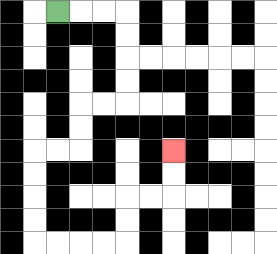{'start': '[2, 0]', 'end': '[7, 6]', 'path_directions': 'R,R,R,D,D,D,D,L,L,D,D,L,L,D,D,D,D,R,R,R,R,U,U,R,R,U,U', 'path_coordinates': '[[2, 0], [3, 0], [4, 0], [5, 0], [5, 1], [5, 2], [5, 3], [5, 4], [4, 4], [3, 4], [3, 5], [3, 6], [2, 6], [1, 6], [1, 7], [1, 8], [1, 9], [1, 10], [2, 10], [3, 10], [4, 10], [5, 10], [5, 9], [5, 8], [6, 8], [7, 8], [7, 7], [7, 6]]'}